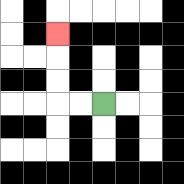{'start': '[4, 4]', 'end': '[2, 1]', 'path_directions': 'L,L,U,U,U', 'path_coordinates': '[[4, 4], [3, 4], [2, 4], [2, 3], [2, 2], [2, 1]]'}